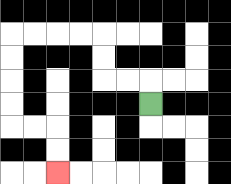{'start': '[6, 4]', 'end': '[2, 7]', 'path_directions': 'U,L,L,U,U,L,L,L,L,D,D,D,D,R,R,D,D', 'path_coordinates': '[[6, 4], [6, 3], [5, 3], [4, 3], [4, 2], [4, 1], [3, 1], [2, 1], [1, 1], [0, 1], [0, 2], [0, 3], [0, 4], [0, 5], [1, 5], [2, 5], [2, 6], [2, 7]]'}